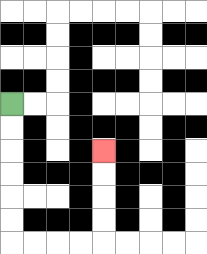{'start': '[0, 4]', 'end': '[4, 6]', 'path_directions': 'D,D,D,D,D,D,R,R,R,R,U,U,U,U', 'path_coordinates': '[[0, 4], [0, 5], [0, 6], [0, 7], [0, 8], [0, 9], [0, 10], [1, 10], [2, 10], [3, 10], [4, 10], [4, 9], [4, 8], [4, 7], [4, 6]]'}